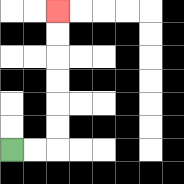{'start': '[0, 6]', 'end': '[2, 0]', 'path_directions': 'R,R,U,U,U,U,U,U', 'path_coordinates': '[[0, 6], [1, 6], [2, 6], [2, 5], [2, 4], [2, 3], [2, 2], [2, 1], [2, 0]]'}